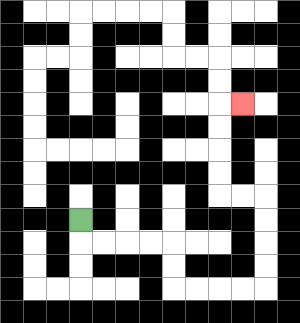{'start': '[3, 9]', 'end': '[10, 4]', 'path_directions': 'D,R,R,R,R,D,D,R,R,R,R,U,U,U,U,L,L,U,U,U,U,R', 'path_coordinates': '[[3, 9], [3, 10], [4, 10], [5, 10], [6, 10], [7, 10], [7, 11], [7, 12], [8, 12], [9, 12], [10, 12], [11, 12], [11, 11], [11, 10], [11, 9], [11, 8], [10, 8], [9, 8], [9, 7], [9, 6], [9, 5], [9, 4], [10, 4]]'}